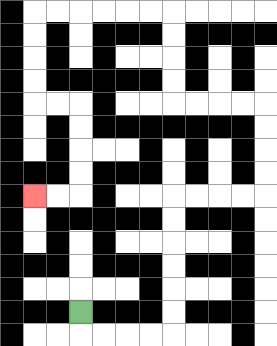{'start': '[3, 13]', 'end': '[1, 8]', 'path_directions': 'D,R,R,R,R,U,U,U,U,U,U,R,R,R,R,U,U,U,U,L,L,L,L,U,U,U,U,L,L,L,L,L,L,D,D,D,D,R,R,D,D,D,D,L,L', 'path_coordinates': '[[3, 13], [3, 14], [4, 14], [5, 14], [6, 14], [7, 14], [7, 13], [7, 12], [7, 11], [7, 10], [7, 9], [7, 8], [8, 8], [9, 8], [10, 8], [11, 8], [11, 7], [11, 6], [11, 5], [11, 4], [10, 4], [9, 4], [8, 4], [7, 4], [7, 3], [7, 2], [7, 1], [7, 0], [6, 0], [5, 0], [4, 0], [3, 0], [2, 0], [1, 0], [1, 1], [1, 2], [1, 3], [1, 4], [2, 4], [3, 4], [3, 5], [3, 6], [3, 7], [3, 8], [2, 8], [1, 8]]'}